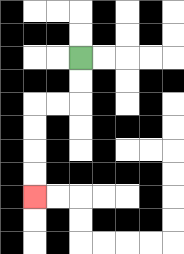{'start': '[3, 2]', 'end': '[1, 8]', 'path_directions': 'D,D,L,L,D,D,D,D', 'path_coordinates': '[[3, 2], [3, 3], [3, 4], [2, 4], [1, 4], [1, 5], [1, 6], [1, 7], [1, 8]]'}